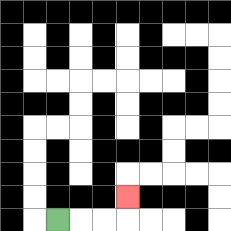{'start': '[2, 9]', 'end': '[5, 8]', 'path_directions': 'R,R,R,U', 'path_coordinates': '[[2, 9], [3, 9], [4, 9], [5, 9], [5, 8]]'}